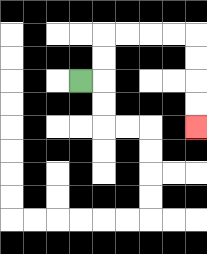{'start': '[3, 3]', 'end': '[8, 5]', 'path_directions': 'R,U,U,R,R,R,R,D,D,D,D', 'path_coordinates': '[[3, 3], [4, 3], [4, 2], [4, 1], [5, 1], [6, 1], [7, 1], [8, 1], [8, 2], [8, 3], [8, 4], [8, 5]]'}